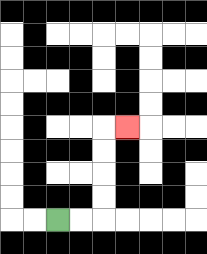{'start': '[2, 9]', 'end': '[5, 5]', 'path_directions': 'R,R,U,U,U,U,R', 'path_coordinates': '[[2, 9], [3, 9], [4, 9], [4, 8], [4, 7], [4, 6], [4, 5], [5, 5]]'}